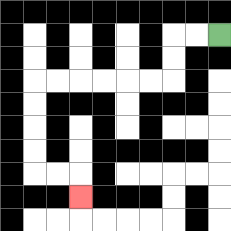{'start': '[9, 1]', 'end': '[3, 8]', 'path_directions': 'L,L,D,D,L,L,L,L,L,L,D,D,D,D,R,R,D', 'path_coordinates': '[[9, 1], [8, 1], [7, 1], [7, 2], [7, 3], [6, 3], [5, 3], [4, 3], [3, 3], [2, 3], [1, 3], [1, 4], [1, 5], [1, 6], [1, 7], [2, 7], [3, 7], [3, 8]]'}